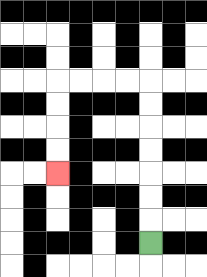{'start': '[6, 10]', 'end': '[2, 7]', 'path_directions': 'U,U,U,U,U,U,U,L,L,L,L,D,D,D,D', 'path_coordinates': '[[6, 10], [6, 9], [6, 8], [6, 7], [6, 6], [6, 5], [6, 4], [6, 3], [5, 3], [4, 3], [3, 3], [2, 3], [2, 4], [2, 5], [2, 6], [2, 7]]'}